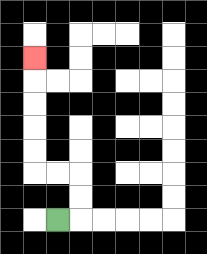{'start': '[2, 9]', 'end': '[1, 2]', 'path_directions': 'R,U,U,L,L,U,U,U,U,U', 'path_coordinates': '[[2, 9], [3, 9], [3, 8], [3, 7], [2, 7], [1, 7], [1, 6], [1, 5], [1, 4], [1, 3], [1, 2]]'}